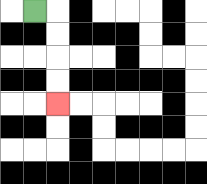{'start': '[1, 0]', 'end': '[2, 4]', 'path_directions': 'R,D,D,D,D', 'path_coordinates': '[[1, 0], [2, 0], [2, 1], [2, 2], [2, 3], [2, 4]]'}